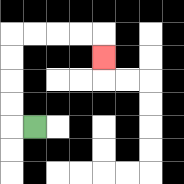{'start': '[1, 5]', 'end': '[4, 2]', 'path_directions': 'L,U,U,U,U,R,R,R,R,D', 'path_coordinates': '[[1, 5], [0, 5], [0, 4], [0, 3], [0, 2], [0, 1], [1, 1], [2, 1], [3, 1], [4, 1], [4, 2]]'}